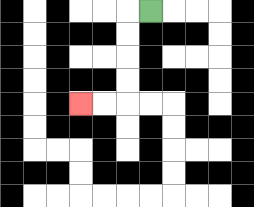{'start': '[6, 0]', 'end': '[3, 4]', 'path_directions': 'L,D,D,D,D,L,L', 'path_coordinates': '[[6, 0], [5, 0], [5, 1], [5, 2], [5, 3], [5, 4], [4, 4], [3, 4]]'}